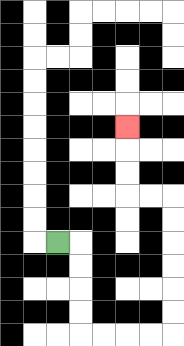{'start': '[2, 10]', 'end': '[5, 5]', 'path_directions': 'R,D,D,D,D,R,R,R,R,U,U,U,U,U,U,L,L,U,U,U', 'path_coordinates': '[[2, 10], [3, 10], [3, 11], [3, 12], [3, 13], [3, 14], [4, 14], [5, 14], [6, 14], [7, 14], [7, 13], [7, 12], [7, 11], [7, 10], [7, 9], [7, 8], [6, 8], [5, 8], [5, 7], [5, 6], [5, 5]]'}